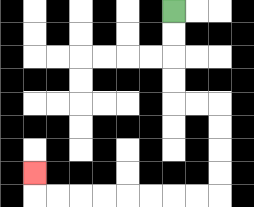{'start': '[7, 0]', 'end': '[1, 7]', 'path_directions': 'D,D,D,D,R,R,D,D,D,D,L,L,L,L,L,L,L,L,U', 'path_coordinates': '[[7, 0], [7, 1], [7, 2], [7, 3], [7, 4], [8, 4], [9, 4], [9, 5], [9, 6], [9, 7], [9, 8], [8, 8], [7, 8], [6, 8], [5, 8], [4, 8], [3, 8], [2, 8], [1, 8], [1, 7]]'}